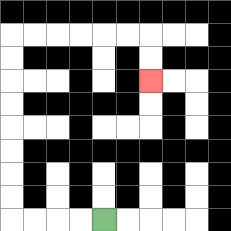{'start': '[4, 9]', 'end': '[6, 3]', 'path_directions': 'L,L,L,L,U,U,U,U,U,U,U,U,R,R,R,R,R,R,D,D', 'path_coordinates': '[[4, 9], [3, 9], [2, 9], [1, 9], [0, 9], [0, 8], [0, 7], [0, 6], [0, 5], [0, 4], [0, 3], [0, 2], [0, 1], [1, 1], [2, 1], [3, 1], [4, 1], [5, 1], [6, 1], [6, 2], [6, 3]]'}